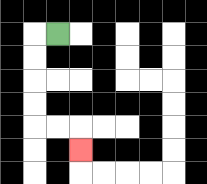{'start': '[2, 1]', 'end': '[3, 6]', 'path_directions': 'L,D,D,D,D,R,R,D', 'path_coordinates': '[[2, 1], [1, 1], [1, 2], [1, 3], [1, 4], [1, 5], [2, 5], [3, 5], [3, 6]]'}